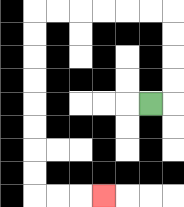{'start': '[6, 4]', 'end': '[4, 8]', 'path_directions': 'R,U,U,U,U,L,L,L,L,L,L,D,D,D,D,D,D,D,D,R,R,R', 'path_coordinates': '[[6, 4], [7, 4], [7, 3], [7, 2], [7, 1], [7, 0], [6, 0], [5, 0], [4, 0], [3, 0], [2, 0], [1, 0], [1, 1], [1, 2], [1, 3], [1, 4], [1, 5], [1, 6], [1, 7], [1, 8], [2, 8], [3, 8], [4, 8]]'}